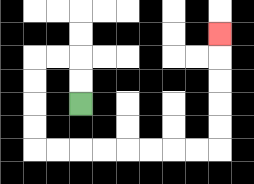{'start': '[3, 4]', 'end': '[9, 1]', 'path_directions': 'U,U,L,L,D,D,D,D,R,R,R,R,R,R,R,R,U,U,U,U,U', 'path_coordinates': '[[3, 4], [3, 3], [3, 2], [2, 2], [1, 2], [1, 3], [1, 4], [1, 5], [1, 6], [2, 6], [3, 6], [4, 6], [5, 6], [6, 6], [7, 6], [8, 6], [9, 6], [9, 5], [9, 4], [9, 3], [9, 2], [9, 1]]'}